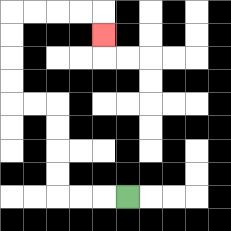{'start': '[5, 8]', 'end': '[4, 1]', 'path_directions': 'L,L,L,U,U,U,U,L,L,U,U,U,U,R,R,R,R,D', 'path_coordinates': '[[5, 8], [4, 8], [3, 8], [2, 8], [2, 7], [2, 6], [2, 5], [2, 4], [1, 4], [0, 4], [0, 3], [0, 2], [0, 1], [0, 0], [1, 0], [2, 0], [3, 0], [4, 0], [4, 1]]'}